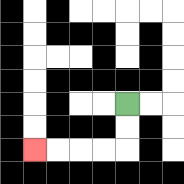{'start': '[5, 4]', 'end': '[1, 6]', 'path_directions': 'D,D,L,L,L,L', 'path_coordinates': '[[5, 4], [5, 5], [5, 6], [4, 6], [3, 6], [2, 6], [1, 6]]'}